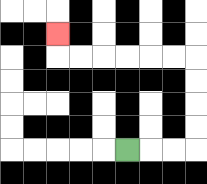{'start': '[5, 6]', 'end': '[2, 1]', 'path_directions': 'R,R,R,U,U,U,U,L,L,L,L,L,L,U', 'path_coordinates': '[[5, 6], [6, 6], [7, 6], [8, 6], [8, 5], [8, 4], [8, 3], [8, 2], [7, 2], [6, 2], [5, 2], [4, 2], [3, 2], [2, 2], [2, 1]]'}